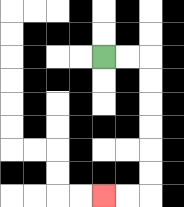{'start': '[4, 2]', 'end': '[4, 8]', 'path_directions': 'R,R,D,D,D,D,D,D,L,L', 'path_coordinates': '[[4, 2], [5, 2], [6, 2], [6, 3], [6, 4], [6, 5], [6, 6], [6, 7], [6, 8], [5, 8], [4, 8]]'}